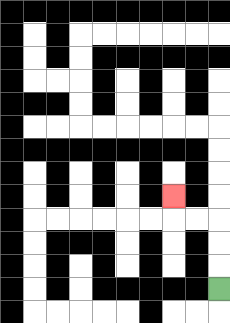{'start': '[9, 12]', 'end': '[7, 8]', 'path_directions': 'U,U,U,L,L,U', 'path_coordinates': '[[9, 12], [9, 11], [9, 10], [9, 9], [8, 9], [7, 9], [7, 8]]'}